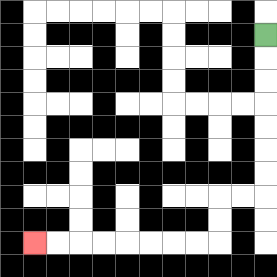{'start': '[11, 1]', 'end': '[1, 10]', 'path_directions': 'D,D,D,D,D,D,D,L,L,D,D,L,L,L,L,L,L,L,L', 'path_coordinates': '[[11, 1], [11, 2], [11, 3], [11, 4], [11, 5], [11, 6], [11, 7], [11, 8], [10, 8], [9, 8], [9, 9], [9, 10], [8, 10], [7, 10], [6, 10], [5, 10], [4, 10], [3, 10], [2, 10], [1, 10]]'}